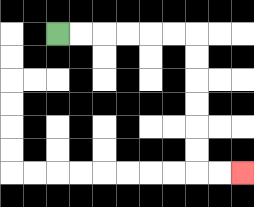{'start': '[2, 1]', 'end': '[10, 7]', 'path_directions': 'R,R,R,R,R,R,D,D,D,D,D,D,R,R', 'path_coordinates': '[[2, 1], [3, 1], [4, 1], [5, 1], [6, 1], [7, 1], [8, 1], [8, 2], [8, 3], [8, 4], [8, 5], [8, 6], [8, 7], [9, 7], [10, 7]]'}